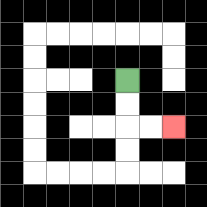{'start': '[5, 3]', 'end': '[7, 5]', 'path_directions': 'D,D,R,R', 'path_coordinates': '[[5, 3], [5, 4], [5, 5], [6, 5], [7, 5]]'}